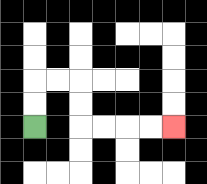{'start': '[1, 5]', 'end': '[7, 5]', 'path_directions': 'U,U,R,R,D,D,R,R,R,R', 'path_coordinates': '[[1, 5], [1, 4], [1, 3], [2, 3], [3, 3], [3, 4], [3, 5], [4, 5], [5, 5], [6, 5], [7, 5]]'}